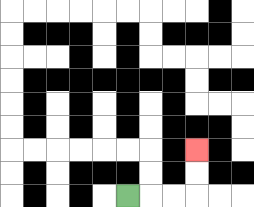{'start': '[5, 8]', 'end': '[8, 6]', 'path_directions': 'R,R,R,U,U', 'path_coordinates': '[[5, 8], [6, 8], [7, 8], [8, 8], [8, 7], [8, 6]]'}